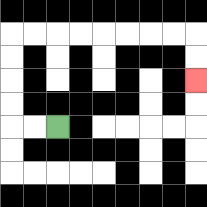{'start': '[2, 5]', 'end': '[8, 3]', 'path_directions': 'L,L,U,U,U,U,R,R,R,R,R,R,R,R,D,D', 'path_coordinates': '[[2, 5], [1, 5], [0, 5], [0, 4], [0, 3], [0, 2], [0, 1], [1, 1], [2, 1], [3, 1], [4, 1], [5, 1], [6, 1], [7, 1], [8, 1], [8, 2], [8, 3]]'}